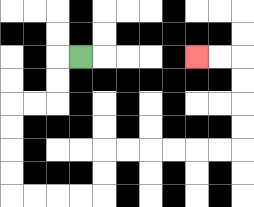{'start': '[3, 2]', 'end': '[8, 2]', 'path_directions': 'L,D,D,L,L,D,D,D,D,R,R,R,R,U,U,R,R,R,R,R,R,U,U,U,U,L,L', 'path_coordinates': '[[3, 2], [2, 2], [2, 3], [2, 4], [1, 4], [0, 4], [0, 5], [0, 6], [0, 7], [0, 8], [1, 8], [2, 8], [3, 8], [4, 8], [4, 7], [4, 6], [5, 6], [6, 6], [7, 6], [8, 6], [9, 6], [10, 6], [10, 5], [10, 4], [10, 3], [10, 2], [9, 2], [8, 2]]'}